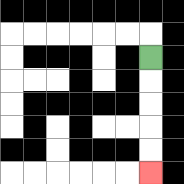{'start': '[6, 2]', 'end': '[6, 7]', 'path_directions': 'D,D,D,D,D', 'path_coordinates': '[[6, 2], [6, 3], [6, 4], [6, 5], [6, 6], [6, 7]]'}